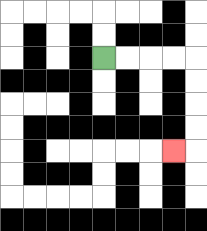{'start': '[4, 2]', 'end': '[7, 6]', 'path_directions': 'R,R,R,R,D,D,D,D,L', 'path_coordinates': '[[4, 2], [5, 2], [6, 2], [7, 2], [8, 2], [8, 3], [8, 4], [8, 5], [8, 6], [7, 6]]'}